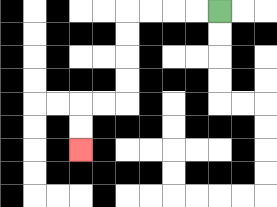{'start': '[9, 0]', 'end': '[3, 6]', 'path_directions': 'L,L,L,L,D,D,D,D,L,L,D,D', 'path_coordinates': '[[9, 0], [8, 0], [7, 0], [6, 0], [5, 0], [5, 1], [5, 2], [5, 3], [5, 4], [4, 4], [3, 4], [3, 5], [3, 6]]'}